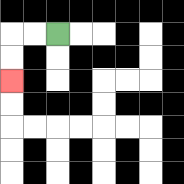{'start': '[2, 1]', 'end': '[0, 3]', 'path_directions': 'L,L,D,D', 'path_coordinates': '[[2, 1], [1, 1], [0, 1], [0, 2], [0, 3]]'}